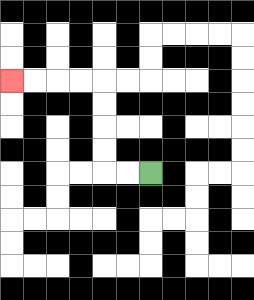{'start': '[6, 7]', 'end': '[0, 3]', 'path_directions': 'L,L,U,U,U,U,L,L,L,L', 'path_coordinates': '[[6, 7], [5, 7], [4, 7], [4, 6], [4, 5], [4, 4], [4, 3], [3, 3], [2, 3], [1, 3], [0, 3]]'}